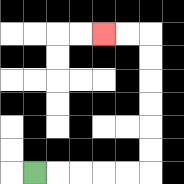{'start': '[1, 7]', 'end': '[4, 1]', 'path_directions': 'R,R,R,R,R,U,U,U,U,U,U,L,L', 'path_coordinates': '[[1, 7], [2, 7], [3, 7], [4, 7], [5, 7], [6, 7], [6, 6], [6, 5], [6, 4], [6, 3], [6, 2], [6, 1], [5, 1], [4, 1]]'}